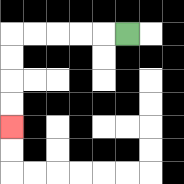{'start': '[5, 1]', 'end': '[0, 5]', 'path_directions': 'L,L,L,L,L,D,D,D,D', 'path_coordinates': '[[5, 1], [4, 1], [3, 1], [2, 1], [1, 1], [0, 1], [0, 2], [0, 3], [0, 4], [0, 5]]'}